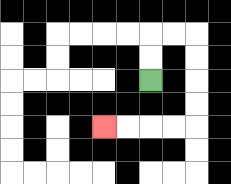{'start': '[6, 3]', 'end': '[4, 5]', 'path_directions': 'U,U,R,R,D,D,D,D,L,L,L,L', 'path_coordinates': '[[6, 3], [6, 2], [6, 1], [7, 1], [8, 1], [8, 2], [8, 3], [8, 4], [8, 5], [7, 5], [6, 5], [5, 5], [4, 5]]'}